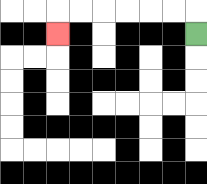{'start': '[8, 1]', 'end': '[2, 1]', 'path_directions': 'U,L,L,L,L,L,L,D', 'path_coordinates': '[[8, 1], [8, 0], [7, 0], [6, 0], [5, 0], [4, 0], [3, 0], [2, 0], [2, 1]]'}